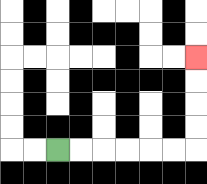{'start': '[2, 6]', 'end': '[8, 2]', 'path_directions': 'R,R,R,R,R,R,U,U,U,U', 'path_coordinates': '[[2, 6], [3, 6], [4, 6], [5, 6], [6, 6], [7, 6], [8, 6], [8, 5], [8, 4], [8, 3], [8, 2]]'}